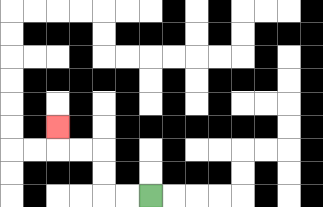{'start': '[6, 8]', 'end': '[2, 5]', 'path_directions': 'L,L,U,U,L,L,U', 'path_coordinates': '[[6, 8], [5, 8], [4, 8], [4, 7], [4, 6], [3, 6], [2, 6], [2, 5]]'}